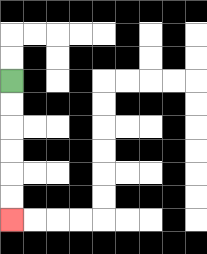{'start': '[0, 3]', 'end': '[0, 9]', 'path_directions': 'D,D,D,D,D,D', 'path_coordinates': '[[0, 3], [0, 4], [0, 5], [0, 6], [0, 7], [0, 8], [0, 9]]'}